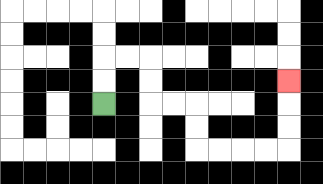{'start': '[4, 4]', 'end': '[12, 3]', 'path_directions': 'U,U,R,R,D,D,R,R,D,D,R,R,R,R,U,U,U', 'path_coordinates': '[[4, 4], [4, 3], [4, 2], [5, 2], [6, 2], [6, 3], [6, 4], [7, 4], [8, 4], [8, 5], [8, 6], [9, 6], [10, 6], [11, 6], [12, 6], [12, 5], [12, 4], [12, 3]]'}